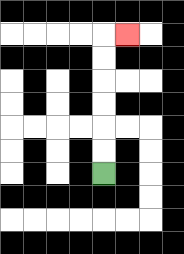{'start': '[4, 7]', 'end': '[5, 1]', 'path_directions': 'U,U,U,U,U,U,R', 'path_coordinates': '[[4, 7], [4, 6], [4, 5], [4, 4], [4, 3], [4, 2], [4, 1], [5, 1]]'}